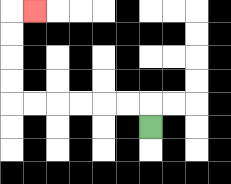{'start': '[6, 5]', 'end': '[1, 0]', 'path_directions': 'U,L,L,L,L,L,L,U,U,U,U,R', 'path_coordinates': '[[6, 5], [6, 4], [5, 4], [4, 4], [3, 4], [2, 4], [1, 4], [0, 4], [0, 3], [0, 2], [0, 1], [0, 0], [1, 0]]'}